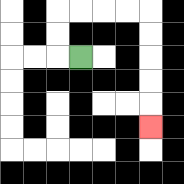{'start': '[3, 2]', 'end': '[6, 5]', 'path_directions': 'L,U,U,R,R,R,R,D,D,D,D,D', 'path_coordinates': '[[3, 2], [2, 2], [2, 1], [2, 0], [3, 0], [4, 0], [5, 0], [6, 0], [6, 1], [6, 2], [6, 3], [6, 4], [6, 5]]'}